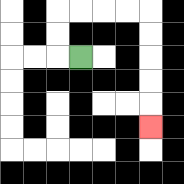{'start': '[3, 2]', 'end': '[6, 5]', 'path_directions': 'L,U,U,R,R,R,R,D,D,D,D,D', 'path_coordinates': '[[3, 2], [2, 2], [2, 1], [2, 0], [3, 0], [4, 0], [5, 0], [6, 0], [6, 1], [6, 2], [6, 3], [6, 4], [6, 5]]'}